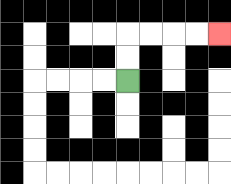{'start': '[5, 3]', 'end': '[9, 1]', 'path_directions': 'U,U,R,R,R,R', 'path_coordinates': '[[5, 3], [5, 2], [5, 1], [6, 1], [7, 1], [8, 1], [9, 1]]'}